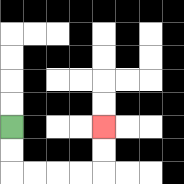{'start': '[0, 5]', 'end': '[4, 5]', 'path_directions': 'D,D,R,R,R,R,U,U', 'path_coordinates': '[[0, 5], [0, 6], [0, 7], [1, 7], [2, 7], [3, 7], [4, 7], [4, 6], [4, 5]]'}